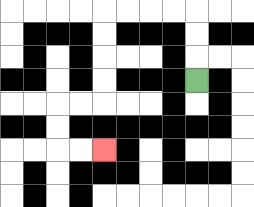{'start': '[8, 3]', 'end': '[4, 6]', 'path_directions': 'U,U,U,L,L,L,L,D,D,D,D,L,L,D,D,R,R', 'path_coordinates': '[[8, 3], [8, 2], [8, 1], [8, 0], [7, 0], [6, 0], [5, 0], [4, 0], [4, 1], [4, 2], [4, 3], [4, 4], [3, 4], [2, 4], [2, 5], [2, 6], [3, 6], [4, 6]]'}